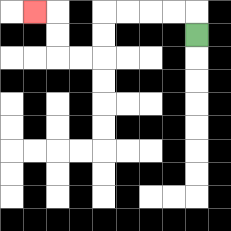{'start': '[8, 1]', 'end': '[1, 0]', 'path_directions': 'U,L,L,L,L,D,D,L,L,U,U,L', 'path_coordinates': '[[8, 1], [8, 0], [7, 0], [6, 0], [5, 0], [4, 0], [4, 1], [4, 2], [3, 2], [2, 2], [2, 1], [2, 0], [1, 0]]'}